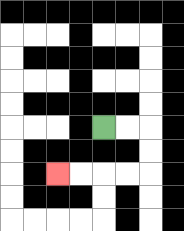{'start': '[4, 5]', 'end': '[2, 7]', 'path_directions': 'R,R,D,D,L,L,L,L', 'path_coordinates': '[[4, 5], [5, 5], [6, 5], [6, 6], [6, 7], [5, 7], [4, 7], [3, 7], [2, 7]]'}